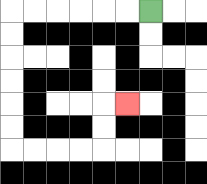{'start': '[6, 0]', 'end': '[5, 4]', 'path_directions': 'L,L,L,L,L,L,D,D,D,D,D,D,R,R,R,R,U,U,R', 'path_coordinates': '[[6, 0], [5, 0], [4, 0], [3, 0], [2, 0], [1, 0], [0, 0], [0, 1], [0, 2], [0, 3], [0, 4], [0, 5], [0, 6], [1, 6], [2, 6], [3, 6], [4, 6], [4, 5], [4, 4], [5, 4]]'}